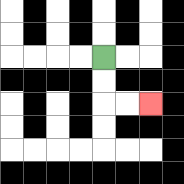{'start': '[4, 2]', 'end': '[6, 4]', 'path_directions': 'D,D,R,R', 'path_coordinates': '[[4, 2], [4, 3], [4, 4], [5, 4], [6, 4]]'}